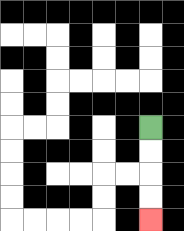{'start': '[6, 5]', 'end': '[6, 9]', 'path_directions': 'D,D,D,D', 'path_coordinates': '[[6, 5], [6, 6], [6, 7], [6, 8], [6, 9]]'}